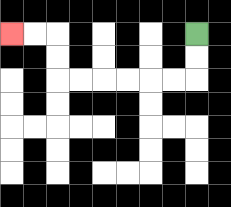{'start': '[8, 1]', 'end': '[0, 1]', 'path_directions': 'D,D,L,L,L,L,L,L,U,U,L,L', 'path_coordinates': '[[8, 1], [8, 2], [8, 3], [7, 3], [6, 3], [5, 3], [4, 3], [3, 3], [2, 3], [2, 2], [2, 1], [1, 1], [0, 1]]'}